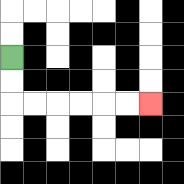{'start': '[0, 2]', 'end': '[6, 4]', 'path_directions': 'D,D,R,R,R,R,R,R', 'path_coordinates': '[[0, 2], [0, 3], [0, 4], [1, 4], [2, 4], [3, 4], [4, 4], [5, 4], [6, 4]]'}